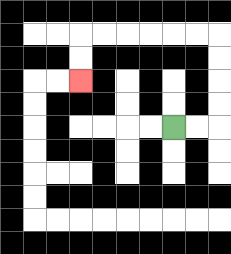{'start': '[7, 5]', 'end': '[3, 3]', 'path_directions': 'R,R,U,U,U,U,L,L,L,L,L,L,D,D', 'path_coordinates': '[[7, 5], [8, 5], [9, 5], [9, 4], [9, 3], [9, 2], [9, 1], [8, 1], [7, 1], [6, 1], [5, 1], [4, 1], [3, 1], [3, 2], [3, 3]]'}